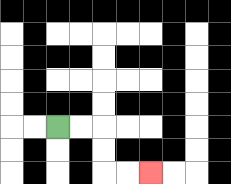{'start': '[2, 5]', 'end': '[6, 7]', 'path_directions': 'R,R,D,D,R,R', 'path_coordinates': '[[2, 5], [3, 5], [4, 5], [4, 6], [4, 7], [5, 7], [6, 7]]'}